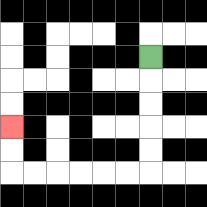{'start': '[6, 2]', 'end': '[0, 5]', 'path_directions': 'D,D,D,D,D,L,L,L,L,L,L,U,U', 'path_coordinates': '[[6, 2], [6, 3], [6, 4], [6, 5], [6, 6], [6, 7], [5, 7], [4, 7], [3, 7], [2, 7], [1, 7], [0, 7], [0, 6], [0, 5]]'}